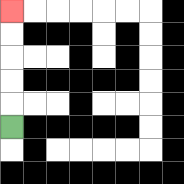{'start': '[0, 5]', 'end': '[0, 0]', 'path_directions': 'U,U,U,U,U', 'path_coordinates': '[[0, 5], [0, 4], [0, 3], [0, 2], [0, 1], [0, 0]]'}